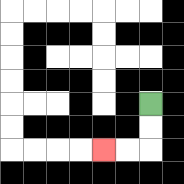{'start': '[6, 4]', 'end': '[4, 6]', 'path_directions': 'D,D,L,L', 'path_coordinates': '[[6, 4], [6, 5], [6, 6], [5, 6], [4, 6]]'}